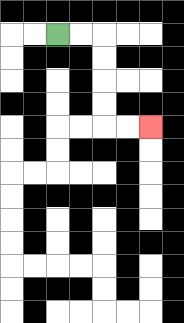{'start': '[2, 1]', 'end': '[6, 5]', 'path_directions': 'R,R,D,D,D,D,R,R', 'path_coordinates': '[[2, 1], [3, 1], [4, 1], [4, 2], [4, 3], [4, 4], [4, 5], [5, 5], [6, 5]]'}